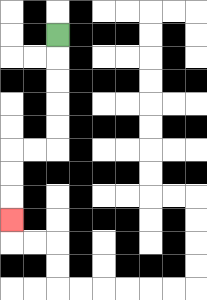{'start': '[2, 1]', 'end': '[0, 9]', 'path_directions': 'D,D,D,D,D,L,L,D,D,D', 'path_coordinates': '[[2, 1], [2, 2], [2, 3], [2, 4], [2, 5], [2, 6], [1, 6], [0, 6], [0, 7], [0, 8], [0, 9]]'}